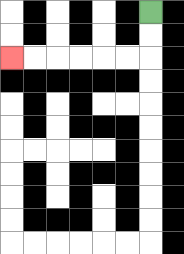{'start': '[6, 0]', 'end': '[0, 2]', 'path_directions': 'D,D,L,L,L,L,L,L', 'path_coordinates': '[[6, 0], [6, 1], [6, 2], [5, 2], [4, 2], [3, 2], [2, 2], [1, 2], [0, 2]]'}